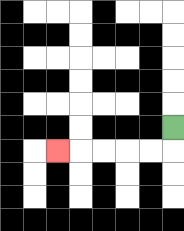{'start': '[7, 5]', 'end': '[2, 6]', 'path_directions': 'D,L,L,L,L,L', 'path_coordinates': '[[7, 5], [7, 6], [6, 6], [5, 6], [4, 6], [3, 6], [2, 6]]'}